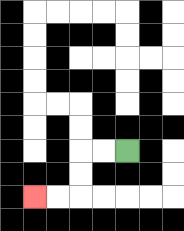{'start': '[5, 6]', 'end': '[1, 8]', 'path_directions': 'L,L,D,D,L,L', 'path_coordinates': '[[5, 6], [4, 6], [3, 6], [3, 7], [3, 8], [2, 8], [1, 8]]'}